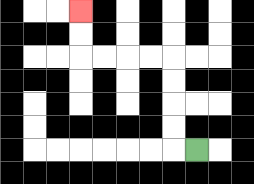{'start': '[8, 6]', 'end': '[3, 0]', 'path_directions': 'L,U,U,U,U,L,L,L,L,U,U', 'path_coordinates': '[[8, 6], [7, 6], [7, 5], [7, 4], [7, 3], [7, 2], [6, 2], [5, 2], [4, 2], [3, 2], [3, 1], [3, 0]]'}